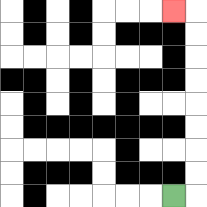{'start': '[7, 8]', 'end': '[7, 0]', 'path_directions': 'R,U,U,U,U,U,U,U,U,L', 'path_coordinates': '[[7, 8], [8, 8], [8, 7], [8, 6], [8, 5], [8, 4], [8, 3], [8, 2], [8, 1], [8, 0], [7, 0]]'}